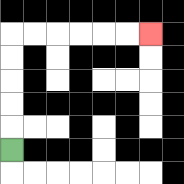{'start': '[0, 6]', 'end': '[6, 1]', 'path_directions': 'U,U,U,U,U,R,R,R,R,R,R', 'path_coordinates': '[[0, 6], [0, 5], [0, 4], [0, 3], [0, 2], [0, 1], [1, 1], [2, 1], [3, 1], [4, 1], [5, 1], [6, 1]]'}